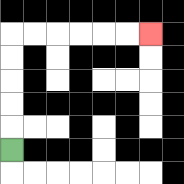{'start': '[0, 6]', 'end': '[6, 1]', 'path_directions': 'U,U,U,U,U,R,R,R,R,R,R', 'path_coordinates': '[[0, 6], [0, 5], [0, 4], [0, 3], [0, 2], [0, 1], [1, 1], [2, 1], [3, 1], [4, 1], [5, 1], [6, 1]]'}